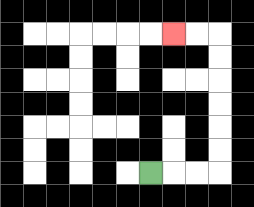{'start': '[6, 7]', 'end': '[7, 1]', 'path_directions': 'R,R,R,U,U,U,U,U,U,L,L', 'path_coordinates': '[[6, 7], [7, 7], [8, 7], [9, 7], [9, 6], [9, 5], [9, 4], [9, 3], [9, 2], [9, 1], [8, 1], [7, 1]]'}